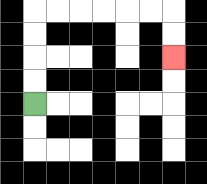{'start': '[1, 4]', 'end': '[7, 2]', 'path_directions': 'U,U,U,U,R,R,R,R,R,R,D,D', 'path_coordinates': '[[1, 4], [1, 3], [1, 2], [1, 1], [1, 0], [2, 0], [3, 0], [4, 0], [5, 0], [6, 0], [7, 0], [7, 1], [7, 2]]'}